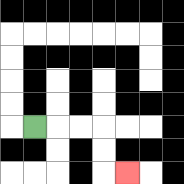{'start': '[1, 5]', 'end': '[5, 7]', 'path_directions': 'R,R,R,D,D,R', 'path_coordinates': '[[1, 5], [2, 5], [3, 5], [4, 5], [4, 6], [4, 7], [5, 7]]'}